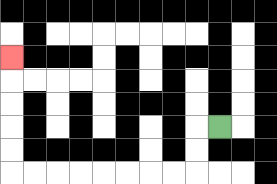{'start': '[9, 5]', 'end': '[0, 2]', 'path_directions': 'L,D,D,L,L,L,L,L,L,L,L,U,U,U,U,U', 'path_coordinates': '[[9, 5], [8, 5], [8, 6], [8, 7], [7, 7], [6, 7], [5, 7], [4, 7], [3, 7], [2, 7], [1, 7], [0, 7], [0, 6], [0, 5], [0, 4], [0, 3], [0, 2]]'}